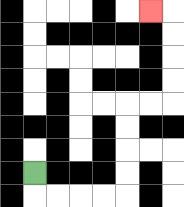{'start': '[1, 7]', 'end': '[6, 0]', 'path_directions': 'D,R,R,R,R,U,U,U,U,R,R,U,U,U,U,L', 'path_coordinates': '[[1, 7], [1, 8], [2, 8], [3, 8], [4, 8], [5, 8], [5, 7], [5, 6], [5, 5], [5, 4], [6, 4], [7, 4], [7, 3], [7, 2], [7, 1], [7, 0], [6, 0]]'}